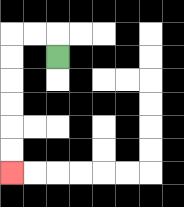{'start': '[2, 2]', 'end': '[0, 7]', 'path_directions': 'U,L,L,D,D,D,D,D,D', 'path_coordinates': '[[2, 2], [2, 1], [1, 1], [0, 1], [0, 2], [0, 3], [0, 4], [0, 5], [0, 6], [0, 7]]'}